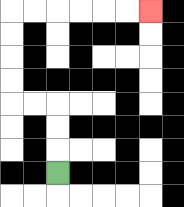{'start': '[2, 7]', 'end': '[6, 0]', 'path_directions': 'U,U,U,L,L,U,U,U,U,R,R,R,R,R,R', 'path_coordinates': '[[2, 7], [2, 6], [2, 5], [2, 4], [1, 4], [0, 4], [0, 3], [0, 2], [0, 1], [0, 0], [1, 0], [2, 0], [3, 0], [4, 0], [5, 0], [6, 0]]'}